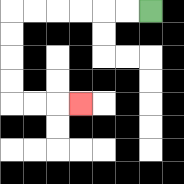{'start': '[6, 0]', 'end': '[3, 4]', 'path_directions': 'L,L,L,L,L,L,D,D,D,D,R,R,R', 'path_coordinates': '[[6, 0], [5, 0], [4, 0], [3, 0], [2, 0], [1, 0], [0, 0], [0, 1], [0, 2], [0, 3], [0, 4], [1, 4], [2, 4], [3, 4]]'}